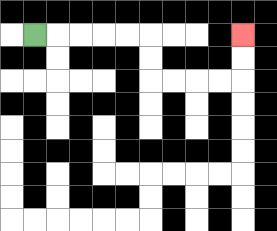{'start': '[1, 1]', 'end': '[10, 1]', 'path_directions': 'R,R,R,R,R,D,D,R,R,R,R,U,U', 'path_coordinates': '[[1, 1], [2, 1], [3, 1], [4, 1], [5, 1], [6, 1], [6, 2], [6, 3], [7, 3], [8, 3], [9, 3], [10, 3], [10, 2], [10, 1]]'}